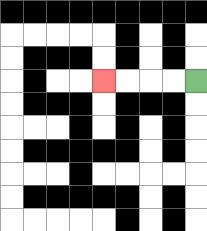{'start': '[8, 3]', 'end': '[4, 3]', 'path_directions': 'L,L,L,L', 'path_coordinates': '[[8, 3], [7, 3], [6, 3], [5, 3], [4, 3]]'}